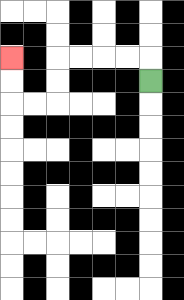{'start': '[6, 3]', 'end': '[0, 2]', 'path_directions': 'U,L,L,L,L,D,D,L,L,U,U', 'path_coordinates': '[[6, 3], [6, 2], [5, 2], [4, 2], [3, 2], [2, 2], [2, 3], [2, 4], [1, 4], [0, 4], [0, 3], [0, 2]]'}